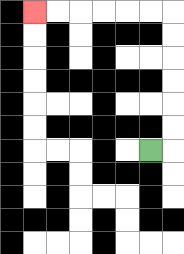{'start': '[6, 6]', 'end': '[1, 0]', 'path_directions': 'R,U,U,U,U,U,U,L,L,L,L,L,L', 'path_coordinates': '[[6, 6], [7, 6], [7, 5], [7, 4], [7, 3], [7, 2], [7, 1], [7, 0], [6, 0], [5, 0], [4, 0], [3, 0], [2, 0], [1, 0]]'}